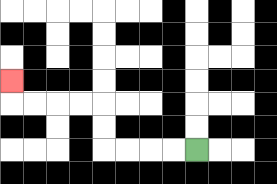{'start': '[8, 6]', 'end': '[0, 3]', 'path_directions': 'L,L,L,L,U,U,L,L,L,L,U', 'path_coordinates': '[[8, 6], [7, 6], [6, 6], [5, 6], [4, 6], [4, 5], [4, 4], [3, 4], [2, 4], [1, 4], [0, 4], [0, 3]]'}